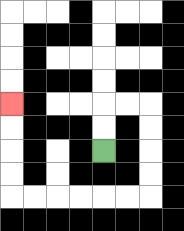{'start': '[4, 6]', 'end': '[0, 4]', 'path_directions': 'U,U,R,R,D,D,D,D,L,L,L,L,L,L,U,U,U,U', 'path_coordinates': '[[4, 6], [4, 5], [4, 4], [5, 4], [6, 4], [6, 5], [6, 6], [6, 7], [6, 8], [5, 8], [4, 8], [3, 8], [2, 8], [1, 8], [0, 8], [0, 7], [0, 6], [0, 5], [0, 4]]'}